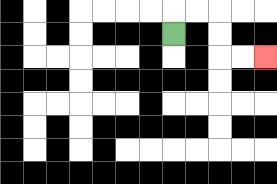{'start': '[7, 1]', 'end': '[11, 2]', 'path_directions': 'U,R,R,D,D,R,R', 'path_coordinates': '[[7, 1], [7, 0], [8, 0], [9, 0], [9, 1], [9, 2], [10, 2], [11, 2]]'}